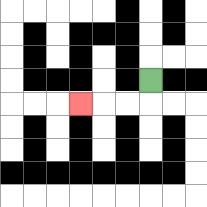{'start': '[6, 3]', 'end': '[3, 4]', 'path_directions': 'D,L,L,L', 'path_coordinates': '[[6, 3], [6, 4], [5, 4], [4, 4], [3, 4]]'}